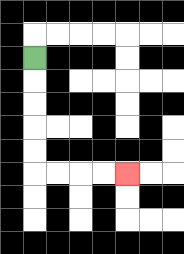{'start': '[1, 2]', 'end': '[5, 7]', 'path_directions': 'D,D,D,D,D,R,R,R,R', 'path_coordinates': '[[1, 2], [1, 3], [1, 4], [1, 5], [1, 6], [1, 7], [2, 7], [3, 7], [4, 7], [5, 7]]'}